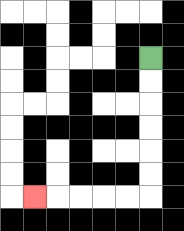{'start': '[6, 2]', 'end': '[1, 8]', 'path_directions': 'D,D,D,D,D,D,L,L,L,L,L', 'path_coordinates': '[[6, 2], [6, 3], [6, 4], [6, 5], [6, 6], [6, 7], [6, 8], [5, 8], [4, 8], [3, 8], [2, 8], [1, 8]]'}